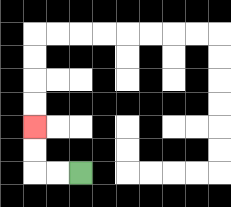{'start': '[3, 7]', 'end': '[1, 5]', 'path_directions': 'L,L,U,U', 'path_coordinates': '[[3, 7], [2, 7], [1, 7], [1, 6], [1, 5]]'}